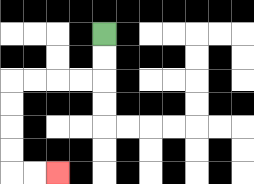{'start': '[4, 1]', 'end': '[2, 7]', 'path_directions': 'D,D,L,L,L,L,D,D,D,D,R,R', 'path_coordinates': '[[4, 1], [4, 2], [4, 3], [3, 3], [2, 3], [1, 3], [0, 3], [0, 4], [0, 5], [0, 6], [0, 7], [1, 7], [2, 7]]'}